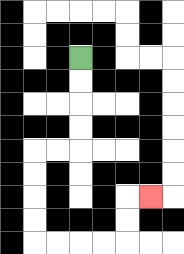{'start': '[3, 2]', 'end': '[6, 8]', 'path_directions': 'D,D,D,D,L,L,D,D,D,D,R,R,R,R,U,U,R', 'path_coordinates': '[[3, 2], [3, 3], [3, 4], [3, 5], [3, 6], [2, 6], [1, 6], [1, 7], [1, 8], [1, 9], [1, 10], [2, 10], [3, 10], [4, 10], [5, 10], [5, 9], [5, 8], [6, 8]]'}